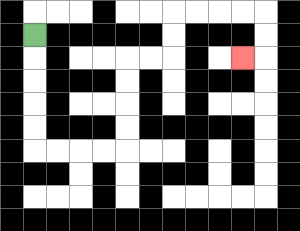{'start': '[1, 1]', 'end': '[10, 2]', 'path_directions': 'D,D,D,D,D,R,R,R,R,U,U,U,U,R,R,U,U,R,R,R,R,D,D,L', 'path_coordinates': '[[1, 1], [1, 2], [1, 3], [1, 4], [1, 5], [1, 6], [2, 6], [3, 6], [4, 6], [5, 6], [5, 5], [5, 4], [5, 3], [5, 2], [6, 2], [7, 2], [7, 1], [7, 0], [8, 0], [9, 0], [10, 0], [11, 0], [11, 1], [11, 2], [10, 2]]'}